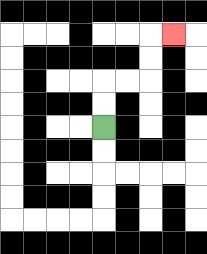{'start': '[4, 5]', 'end': '[7, 1]', 'path_directions': 'U,U,R,R,U,U,R', 'path_coordinates': '[[4, 5], [4, 4], [4, 3], [5, 3], [6, 3], [6, 2], [6, 1], [7, 1]]'}